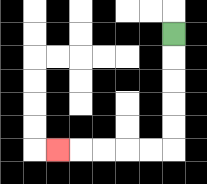{'start': '[7, 1]', 'end': '[2, 6]', 'path_directions': 'D,D,D,D,D,L,L,L,L,L', 'path_coordinates': '[[7, 1], [7, 2], [7, 3], [7, 4], [7, 5], [7, 6], [6, 6], [5, 6], [4, 6], [3, 6], [2, 6]]'}